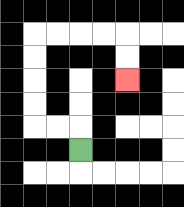{'start': '[3, 6]', 'end': '[5, 3]', 'path_directions': 'U,L,L,U,U,U,U,R,R,R,R,D,D', 'path_coordinates': '[[3, 6], [3, 5], [2, 5], [1, 5], [1, 4], [1, 3], [1, 2], [1, 1], [2, 1], [3, 1], [4, 1], [5, 1], [5, 2], [5, 3]]'}